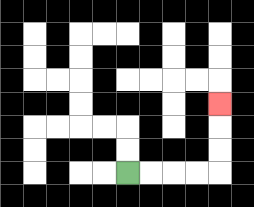{'start': '[5, 7]', 'end': '[9, 4]', 'path_directions': 'R,R,R,R,U,U,U', 'path_coordinates': '[[5, 7], [6, 7], [7, 7], [8, 7], [9, 7], [9, 6], [9, 5], [9, 4]]'}